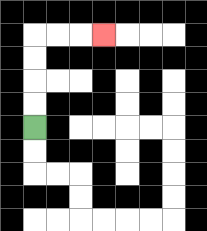{'start': '[1, 5]', 'end': '[4, 1]', 'path_directions': 'U,U,U,U,R,R,R', 'path_coordinates': '[[1, 5], [1, 4], [1, 3], [1, 2], [1, 1], [2, 1], [3, 1], [4, 1]]'}